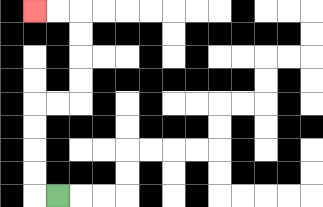{'start': '[2, 8]', 'end': '[1, 0]', 'path_directions': 'L,U,U,U,U,R,R,U,U,U,U,L,L', 'path_coordinates': '[[2, 8], [1, 8], [1, 7], [1, 6], [1, 5], [1, 4], [2, 4], [3, 4], [3, 3], [3, 2], [3, 1], [3, 0], [2, 0], [1, 0]]'}